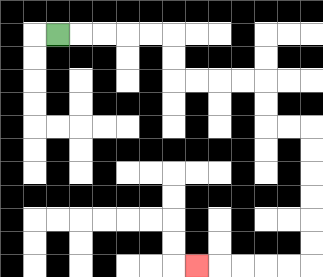{'start': '[2, 1]', 'end': '[8, 11]', 'path_directions': 'R,R,R,R,R,D,D,R,R,R,R,D,D,R,R,D,D,D,D,D,D,L,L,L,L,L', 'path_coordinates': '[[2, 1], [3, 1], [4, 1], [5, 1], [6, 1], [7, 1], [7, 2], [7, 3], [8, 3], [9, 3], [10, 3], [11, 3], [11, 4], [11, 5], [12, 5], [13, 5], [13, 6], [13, 7], [13, 8], [13, 9], [13, 10], [13, 11], [12, 11], [11, 11], [10, 11], [9, 11], [8, 11]]'}